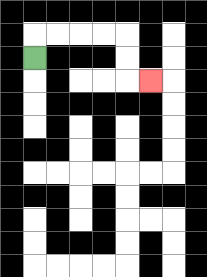{'start': '[1, 2]', 'end': '[6, 3]', 'path_directions': 'U,R,R,R,R,D,D,R', 'path_coordinates': '[[1, 2], [1, 1], [2, 1], [3, 1], [4, 1], [5, 1], [5, 2], [5, 3], [6, 3]]'}